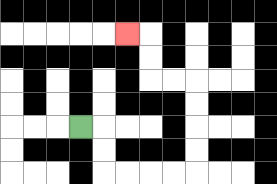{'start': '[3, 5]', 'end': '[5, 1]', 'path_directions': 'R,D,D,R,R,R,R,U,U,U,U,L,L,U,U,L', 'path_coordinates': '[[3, 5], [4, 5], [4, 6], [4, 7], [5, 7], [6, 7], [7, 7], [8, 7], [8, 6], [8, 5], [8, 4], [8, 3], [7, 3], [6, 3], [6, 2], [6, 1], [5, 1]]'}